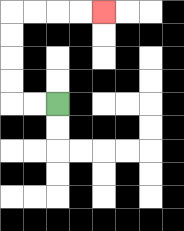{'start': '[2, 4]', 'end': '[4, 0]', 'path_directions': 'L,L,U,U,U,U,R,R,R,R', 'path_coordinates': '[[2, 4], [1, 4], [0, 4], [0, 3], [0, 2], [0, 1], [0, 0], [1, 0], [2, 0], [3, 0], [4, 0]]'}